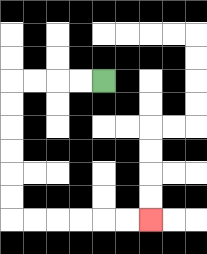{'start': '[4, 3]', 'end': '[6, 9]', 'path_directions': 'L,L,L,L,D,D,D,D,D,D,R,R,R,R,R,R', 'path_coordinates': '[[4, 3], [3, 3], [2, 3], [1, 3], [0, 3], [0, 4], [0, 5], [0, 6], [0, 7], [0, 8], [0, 9], [1, 9], [2, 9], [3, 9], [4, 9], [5, 9], [6, 9]]'}